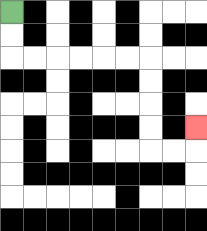{'start': '[0, 0]', 'end': '[8, 5]', 'path_directions': 'D,D,R,R,R,R,R,R,D,D,D,D,R,R,U', 'path_coordinates': '[[0, 0], [0, 1], [0, 2], [1, 2], [2, 2], [3, 2], [4, 2], [5, 2], [6, 2], [6, 3], [6, 4], [6, 5], [6, 6], [7, 6], [8, 6], [8, 5]]'}